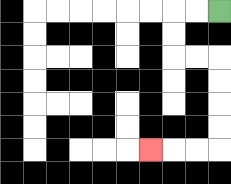{'start': '[9, 0]', 'end': '[6, 6]', 'path_directions': 'L,L,D,D,R,R,D,D,D,D,L,L,L', 'path_coordinates': '[[9, 0], [8, 0], [7, 0], [7, 1], [7, 2], [8, 2], [9, 2], [9, 3], [9, 4], [9, 5], [9, 6], [8, 6], [7, 6], [6, 6]]'}